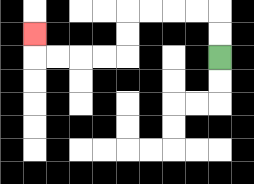{'start': '[9, 2]', 'end': '[1, 1]', 'path_directions': 'U,U,L,L,L,L,D,D,L,L,L,L,U', 'path_coordinates': '[[9, 2], [9, 1], [9, 0], [8, 0], [7, 0], [6, 0], [5, 0], [5, 1], [5, 2], [4, 2], [3, 2], [2, 2], [1, 2], [1, 1]]'}